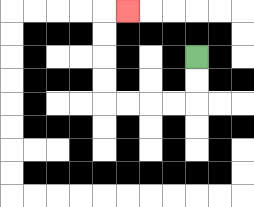{'start': '[8, 2]', 'end': '[5, 0]', 'path_directions': 'D,D,L,L,L,L,U,U,U,U,R', 'path_coordinates': '[[8, 2], [8, 3], [8, 4], [7, 4], [6, 4], [5, 4], [4, 4], [4, 3], [4, 2], [4, 1], [4, 0], [5, 0]]'}